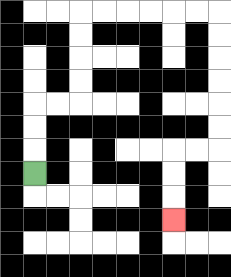{'start': '[1, 7]', 'end': '[7, 9]', 'path_directions': 'U,U,U,R,R,U,U,U,U,R,R,R,R,R,R,D,D,D,D,D,D,L,L,D,D,D', 'path_coordinates': '[[1, 7], [1, 6], [1, 5], [1, 4], [2, 4], [3, 4], [3, 3], [3, 2], [3, 1], [3, 0], [4, 0], [5, 0], [6, 0], [7, 0], [8, 0], [9, 0], [9, 1], [9, 2], [9, 3], [9, 4], [9, 5], [9, 6], [8, 6], [7, 6], [7, 7], [7, 8], [7, 9]]'}